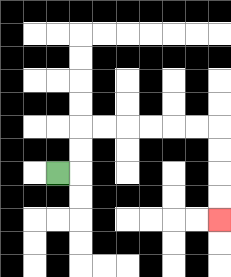{'start': '[2, 7]', 'end': '[9, 9]', 'path_directions': 'R,U,U,R,R,R,R,R,R,D,D,D,D', 'path_coordinates': '[[2, 7], [3, 7], [3, 6], [3, 5], [4, 5], [5, 5], [6, 5], [7, 5], [8, 5], [9, 5], [9, 6], [9, 7], [9, 8], [9, 9]]'}